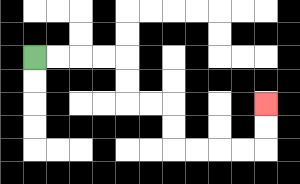{'start': '[1, 2]', 'end': '[11, 4]', 'path_directions': 'R,R,R,R,D,D,R,R,D,D,R,R,R,R,U,U', 'path_coordinates': '[[1, 2], [2, 2], [3, 2], [4, 2], [5, 2], [5, 3], [5, 4], [6, 4], [7, 4], [7, 5], [7, 6], [8, 6], [9, 6], [10, 6], [11, 6], [11, 5], [11, 4]]'}